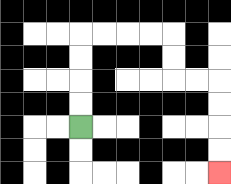{'start': '[3, 5]', 'end': '[9, 7]', 'path_directions': 'U,U,U,U,R,R,R,R,D,D,R,R,D,D,D,D', 'path_coordinates': '[[3, 5], [3, 4], [3, 3], [3, 2], [3, 1], [4, 1], [5, 1], [6, 1], [7, 1], [7, 2], [7, 3], [8, 3], [9, 3], [9, 4], [9, 5], [9, 6], [9, 7]]'}